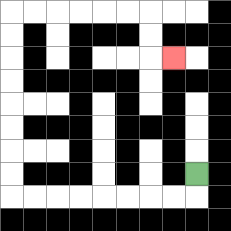{'start': '[8, 7]', 'end': '[7, 2]', 'path_directions': 'D,L,L,L,L,L,L,L,L,U,U,U,U,U,U,U,U,R,R,R,R,R,R,D,D,R', 'path_coordinates': '[[8, 7], [8, 8], [7, 8], [6, 8], [5, 8], [4, 8], [3, 8], [2, 8], [1, 8], [0, 8], [0, 7], [0, 6], [0, 5], [0, 4], [0, 3], [0, 2], [0, 1], [0, 0], [1, 0], [2, 0], [3, 0], [4, 0], [5, 0], [6, 0], [6, 1], [6, 2], [7, 2]]'}